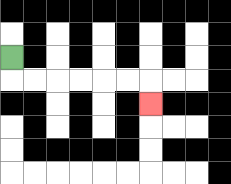{'start': '[0, 2]', 'end': '[6, 4]', 'path_directions': 'D,R,R,R,R,R,R,D', 'path_coordinates': '[[0, 2], [0, 3], [1, 3], [2, 3], [3, 3], [4, 3], [5, 3], [6, 3], [6, 4]]'}